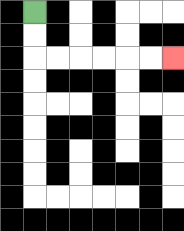{'start': '[1, 0]', 'end': '[7, 2]', 'path_directions': 'D,D,R,R,R,R,R,R', 'path_coordinates': '[[1, 0], [1, 1], [1, 2], [2, 2], [3, 2], [4, 2], [5, 2], [6, 2], [7, 2]]'}